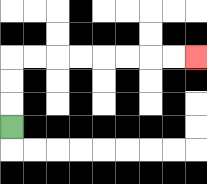{'start': '[0, 5]', 'end': '[8, 2]', 'path_directions': 'U,U,U,R,R,R,R,R,R,R,R', 'path_coordinates': '[[0, 5], [0, 4], [0, 3], [0, 2], [1, 2], [2, 2], [3, 2], [4, 2], [5, 2], [6, 2], [7, 2], [8, 2]]'}